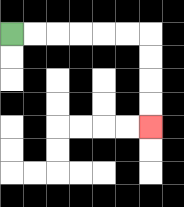{'start': '[0, 1]', 'end': '[6, 5]', 'path_directions': 'R,R,R,R,R,R,D,D,D,D', 'path_coordinates': '[[0, 1], [1, 1], [2, 1], [3, 1], [4, 1], [5, 1], [6, 1], [6, 2], [6, 3], [6, 4], [6, 5]]'}